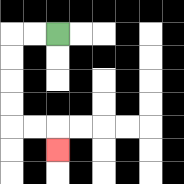{'start': '[2, 1]', 'end': '[2, 6]', 'path_directions': 'L,L,D,D,D,D,R,R,D', 'path_coordinates': '[[2, 1], [1, 1], [0, 1], [0, 2], [0, 3], [0, 4], [0, 5], [1, 5], [2, 5], [2, 6]]'}